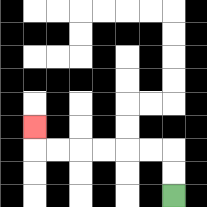{'start': '[7, 8]', 'end': '[1, 5]', 'path_directions': 'U,U,L,L,L,L,L,L,U', 'path_coordinates': '[[7, 8], [7, 7], [7, 6], [6, 6], [5, 6], [4, 6], [3, 6], [2, 6], [1, 6], [1, 5]]'}